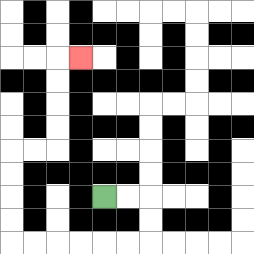{'start': '[4, 8]', 'end': '[3, 2]', 'path_directions': 'R,R,D,D,L,L,L,L,L,L,U,U,U,U,R,R,U,U,U,U,R', 'path_coordinates': '[[4, 8], [5, 8], [6, 8], [6, 9], [6, 10], [5, 10], [4, 10], [3, 10], [2, 10], [1, 10], [0, 10], [0, 9], [0, 8], [0, 7], [0, 6], [1, 6], [2, 6], [2, 5], [2, 4], [2, 3], [2, 2], [3, 2]]'}